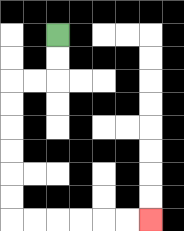{'start': '[2, 1]', 'end': '[6, 9]', 'path_directions': 'D,D,L,L,D,D,D,D,D,D,R,R,R,R,R,R', 'path_coordinates': '[[2, 1], [2, 2], [2, 3], [1, 3], [0, 3], [0, 4], [0, 5], [0, 6], [0, 7], [0, 8], [0, 9], [1, 9], [2, 9], [3, 9], [4, 9], [5, 9], [6, 9]]'}